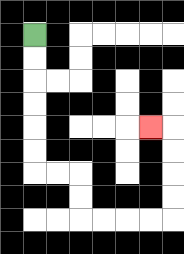{'start': '[1, 1]', 'end': '[6, 5]', 'path_directions': 'D,D,D,D,D,D,R,R,D,D,R,R,R,R,U,U,U,U,L', 'path_coordinates': '[[1, 1], [1, 2], [1, 3], [1, 4], [1, 5], [1, 6], [1, 7], [2, 7], [3, 7], [3, 8], [3, 9], [4, 9], [5, 9], [6, 9], [7, 9], [7, 8], [7, 7], [7, 6], [7, 5], [6, 5]]'}